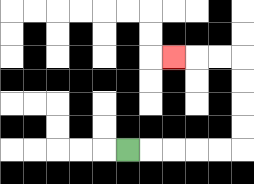{'start': '[5, 6]', 'end': '[7, 2]', 'path_directions': 'R,R,R,R,R,U,U,U,U,L,L,L', 'path_coordinates': '[[5, 6], [6, 6], [7, 6], [8, 6], [9, 6], [10, 6], [10, 5], [10, 4], [10, 3], [10, 2], [9, 2], [8, 2], [7, 2]]'}